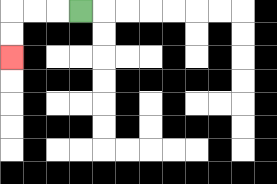{'start': '[3, 0]', 'end': '[0, 2]', 'path_directions': 'L,L,L,D,D', 'path_coordinates': '[[3, 0], [2, 0], [1, 0], [0, 0], [0, 1], [0, 2]]'}